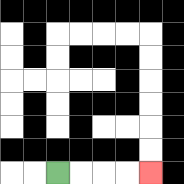{'start': '[2, 7]', 'end': '[6, 7]', 'path_directions': 'R,R,R,R', 'path_coordinates': '[[2, 7], [3, 7], [4, 7], [5, 7], [6, 7]]'}